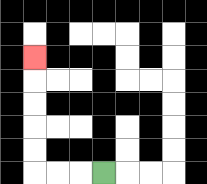{'start': '[4, 7]', 'end': '[1, 2]', 'path_directions': 'L,L,L,U,U,U,U,U', 'path_coordinates': '[[4, 7], [3, 7], [2, 7], [1, 7], [1, 6], [1, 5], [1, 4], [1, 3], [1, 2]]'}